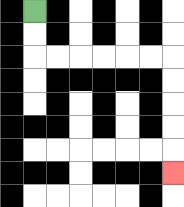{'start': '[1, 0]', 'end': '[7, 7]', 'path_directions': 'D,D,R,R,R,R,R,R,D,D,D,D,D', 'path_coordinates': '[[1, 0], [1, 1], [1, 2], [2, 2], [3, 2], [4, 2], [5, 2], [6, 2], [7, 2], [7, 3], [7, 4], [7, 5], [7, 6], [7, 7]]'}